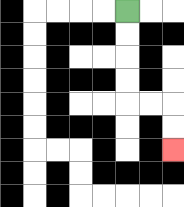{'start': '[5, 0]', 'end': '[7, 6]', 'path_directions': 'D,D,D,D,R,R,D,D', 'path_coordinates': '[[5, 0], [5, 1], [5, 2], [5, 3], [5, 4], [6, 4], [7, 4], [7, 5], [7, 6]]'}